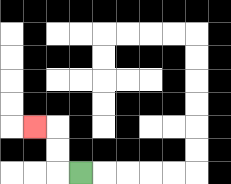{'start': '[3, 7]', 'end': '[1, 5]', 'path_directions': 'L,U,U,L', 'path_coordinates': '[[3, 7], [2, 7], [2, 6], [2, 5], [1, 5]]'}